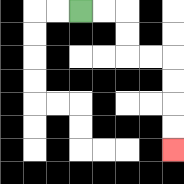{'start': '[3, 0]', 'end': '[7, 6]', 'path_directions': 'R,R,D,D,R,R,D,D,D,D', 'path_coordinates': '[[3, 0], [4, 0], [5, 0], [5, 1], [5, 2], [6, 2], [7, 2], [7, 3], [7, 4], [7, 5], [7, 6]]'}